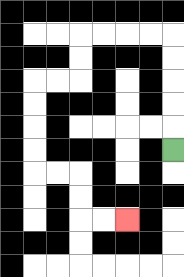{'start': '[7, 6]', 'end': '[5, 9]', 'path_directions': 'U,U,U,U,U,L,L,L,L,D,D,L,L,D,D,D,D,R,R,D,D,R,R', 'path_coordinates': '[[7, 6], [7, 5], [7, 4], [7, 3], [7, 2], [7, 1], [6, 1], [5, 1], [4, 1], [3, 1], [3, 2], [3, 3], [2, 3], [1, 3], [1, 4], [1, 5], [1, 6], [1, 7], [2, 7], [3, 7], [3, 8], [3, 9], [4, 9], [5, 9]]'}